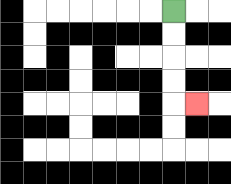{'start': '[7, 0]', 'end': '[8, 4]', 'path_directions': 'D,D,D,D,R', 'path_coordinates': '[[7, 0], [7, 1], [7, 2], [7, 3], [7, 4], [8, 4]]'}